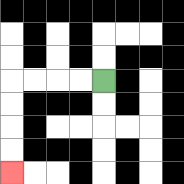{'start': '[4, 3]', 'end': '[0, 7]', 'path_directions': 'L,L,L,L,D,D,D,D', 'path_coordinates': '[[4, 3], [3, 3], [2, 3], [1, 3], [0, 3], [0, 4], [0, 5], [0, 6], [0, 7]]'}